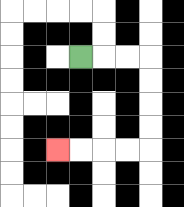{'start': '[3, 2]', 'end': '[2, 6]', 'path_directions': 'R,R,R,D,D,D,D,L,L,L,L', 'path_coordinates': '[[3, 2], [4, 2], [5, 2], [6, 2], [6, 3], [6, 4], [6, 5], [6, 6], [5, 6], [4, 6], [3, 6], [2, 6]]'}